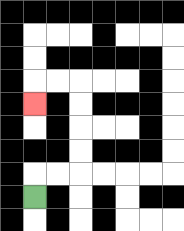{'start': '[1, 8]', 'end': '[1, 4]', 'path_directions': 'U,R,R,U,U,U,U,L,L,D', 'path_coordinates': '[[1, 8], [1, 7], [2, 7], [3, 7], [3, 6], [3, 5], [3, 4], [3, 3], [2, 3], [1, 3], [1, 4]]'}